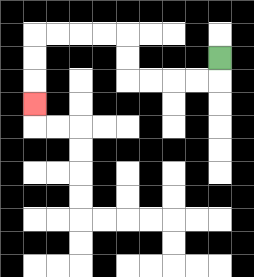{'start': '[9, 2]', 'end': '[1, 4]', 'path_directions': 'D,L,L,L,L,U,U,L,L,L,L,D,D,D', 'path_coordinates': '[[9, 2], [9, 3], [8, 3], [7, 3], [6, 3], [5, 3], [5, 2], [5, 1], [4, 1], [3, 1], [2, 1], [1, 1], [1, 2], [1, 3], [1, 4]]'}